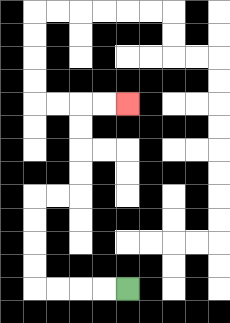{'start': '[5, 12]', 'end': '[5, 4]', 'path_directions': 'L,L,L,L,U,U,U,U,R,R,U,U,U,U,R,R', 'path_coordinates': '[[5, 12], [4, 12], [3, 12], [2, 12], [1, 12], [1, 11], [1, 10], [1, 9], [1, 8], [2, 8], [3, 8], [3, 7], [3, 6], [3, 5], [3, 4], [4, 4], [5, 4]]'}